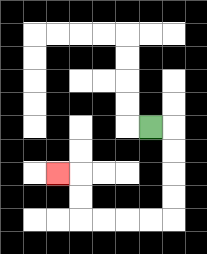{'start': '[6, 5]', 'end': '[2, 7]', 'path_directions': 'R,D,D,D,D,L,L,L,L,U,U,L', 'path_coordinates': '[[6, 5], [7, 5], [7, 6], [7, 7], [7, 8], [7, 9], [6, 9], [5, 9], [4, 9], [3, 9], [3, 8], [3, 7], [2, 7]]'}